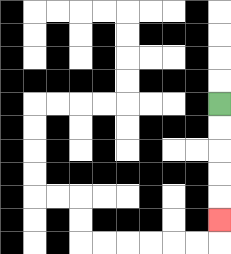{'start': '[9, 4]', 'end': '[9, 9]', 'path_directions': 'D,D,D,D,D', 'path_coordinates': '[[9, 4], [9, 5], [9, 6], [9, 7], [9, 8], [9, 9]]'}